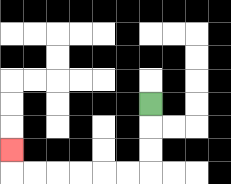{'start': '[6, 4]', 'end': '[0, 6]', 'path_directions': 'D,D,D,L,L,L,L,L,L,U', 'path_coordinates': '[[6, 4], [6, 5], [6, 6], [6, 7], [5, 7], [4, 7], [3, 7], [2, 7], [1, 7], [0, 7], [0, 6]]'}